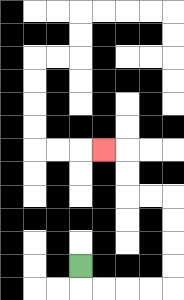{'start': '[3, 11]', 'end': '[4, 6]', 'path_directions': 'D,R,R,R,R,U,U,U,U,L,L,U,U,L', 'path_coordinates': '[[3, 11], [3, 12], [4, 12], [5, 12], [6, 12], [7, 12], [7, 11], [7, 10], [7, 9], [7, 8], [6, 8], [5, 8], [5, 7], [5, 6], [4, 6]]'}